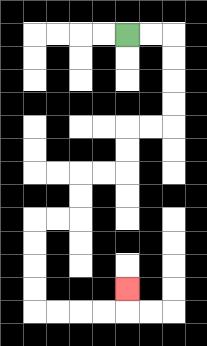{'start': '[5, 1]', 'end': '[5, 12]', 'path_directions': 'R,R,D,D,D,D,L,L,D,D,L,L,D,D,L,L,D,D,D,D,R,R,R,R,U', 'path_coordinates': '[[5, 1], [6, 1], [7, 1], [7, 2], [7, 3], [7, 4], [7, 5], [6, 5], [5, 5], [5, 6], [5, 7], [4, 7], [3, 7], [3, 8], [3, 9], [2, 9], [1, 9], [1, 10], [1, 11], [1, 12], [1, 13], [2, 13], [3, 13], [4, 13], [5, 13], [5, 12]]'}